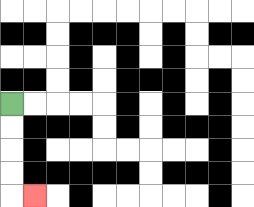{'start': '[0, 4]', 'end': '[1, 8]', 'path_directions': 'D,D,D,D,R', 'path_coordinates': '[[0, 4], [0, 5], [0, 6], [0, 7], [0, 8], [1, 8]]'}